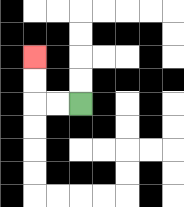{'start': '[3, 4]', 'end': '[1, 2]', 'path_directions': 'L,L,U,U', 'path_coordinates': '[[3, 4], [2, 4], [1, 4], [1, 3], [1, 2]]'}